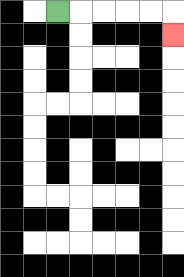{'start': '[2, 0]', 'end': '[7, 1]', 'path_directions': 'R,R,R,R,R,D', 'path_coordinates': '[[2, 0], [3, 0], [4, 0], [5, 0], [6, 0], [7, 0], [7, 1]]'}